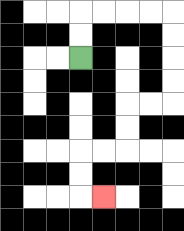{'start': '[3, 2]', 'end': '[4, 8]', 'path_directions': 'U,U,R,R,R,R,D,D,D,D,L,L,D,D,L,L,D,D,R', 'path_coordinates': '[[3, 2], [3, 1], [3, 0], [4, 0], [5, 0], [6, 0], [7, 0], [7, 1], [7, 2], [7, 3], [7, 4], [6, 4], [5, 4], [5, 5], [5, 6], [4, 6], [3, 6], [3, 7], [3, 8], [4, 8]]'}